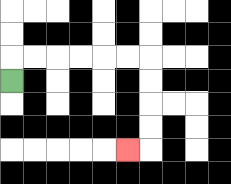{'start': '[0, 3]', 'end': '[5, 6]', 'path_directions': 'U,R,R,R,R,R,R,D,D,D,D,L', 'path_coordinates': '[[0, 3], [0, 2], [1, 2], [2, 2], [3, 2], [4, 2], [5, 2], [6, 2], [6, 3], [6, 4], [6, 5], [6, 6], [5, 6]]'}